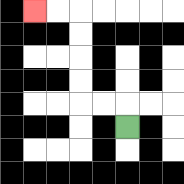{'start': '[5, 5]', 'end': '[1, 0]', 'path_directions': 'U,L,L,U,U,U,U,L,L', 'path_coordinates': '[[5, 5], [5, 4], [4, 4], [3, 4], [3, 3], [3, 2], [3, 1], [3, 0], [2, 0], [1, 0]]'}